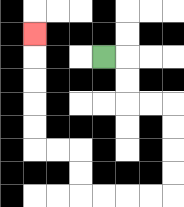{'start': '[4, 2]', 'end': '[1, 1]', 'path_directions': 'R,D,D,R,R,D,D,D,D,L,L,L,L,U,U,L,L,U,U,U,U,U', 'path_coordinates': '[[4, 2], [5, 2], [5, 3], [5, 4], [6, 4], [7, 4], [7, 5], [7, 6], [7, 7], [7, 8], [6, 8], [5, 8], [4, 8], [3, 8], [3, 7], [3, 6], [2, 6], [1, 6], [1, 5], [1, 4], [1, 3], [1, 2], [1, 1]]'}